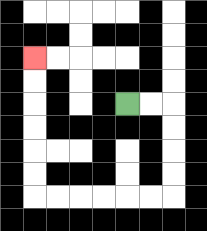{'start': '[5, 4]', 'end': '[1, 2]', 'path_directions': 'R,R,D,D,D,D,L,L,L,L,L,L,U,U,U,U,U,U', 'path_coordinates': '[[5, 4], [6, 4], [7, 4], [7, 5], [7, 6], [7, 7], [7, 8], [6, 8], [5, 8], [4, 8], [3, 8], [2, 8], [1, 8], [1, 7], [1, 6], [1, 5], [1, 4], [1, 3], [1, 2]]'}